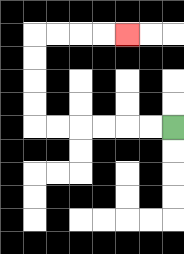{'start': '[7, 5]', 'end': '[5, 1]', 'path_directions': 'L,L,L,L,L,L,U,U,U,U,R,R,R,R', 'path_coordinates': '[[7, 5], [6, 5], [5, 5], [4, 5], [3, 5], [2, 5], [1, 5], [1, 4], [1, 3], [1, 2], [1, 1], [2, 1], [3, 1], [4, 1], [5, 1]]'}